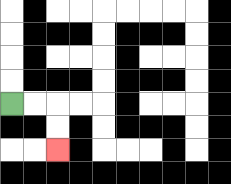{'start': '[0, 4]', 'end': '[2, 6]', 'path_directions': 'R,R,D,D', 'path_coordinates': '[[0, 4], [1, 4], [2, 4], [2, 5], [2, 6]]'}